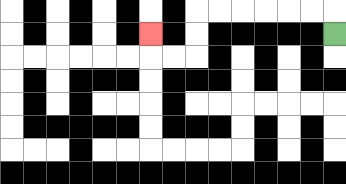{'start': '[14, 1]', 'end': '[6, 1]', 'path_directions': 'U,L,L,L,L,L,L,D,D,L,L,U', 'path_coordinates': '[[14, 1], [14, 0], [13, 0], [12, 0], [11, 0], [10, 0], [9, 0], [8, 0], [8, 1], [8, 2], [7, 2], [6, 2], [6, 1]]'}